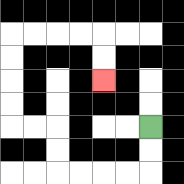{'start': '[6, 5]', 'end': '[4, 3]', 'path_directions': 'D,D,L,L,L,L,U,U,L,L,U,U,U,U,R,R,R,R,D,D', 'path_coordinates': '[[6, 5], [6, 6], [6, 7], [5, 7], [4, 7], [3, 7], [2, 7], [2, 6], [2, 5], [1, 5], [0, 5], [0, 4], [0, 3], [0, 2], [0, 1], [1, 1], [2, 1], [3, 1], [4, 1], [4, 2], [4, 3]]'}